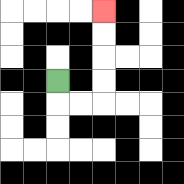{'start': '[2, 3]', 'end': '[4, 0]', 'path_directions': 'D,R,R,U,U,U,U', 'path_coordinates': '[[2, 3], [2, 4], [3, 4], [4, 4], [4, 3], [4, 2], [4, 1], [4, 0]]'}